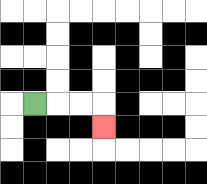{'start': '[1, 4]', 'end': '[4, 5]', 'path_directions': 'R,R,R,D', 'path_coordinates': '[[1, 4], [2, 4], [3, 4], [4, 4], [4, 5]]'}